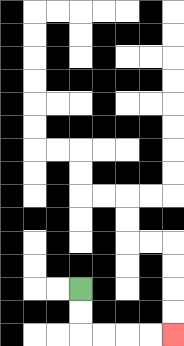{'start': '[3, 12]', 'end': '[7, 14]', 'path_directions': 'D,D,R,R,R,R', 'path_coordinates': '[[3, 12], [3, 13], [3, 14], [4, 14], [5, 14], [6, 14], [7, 14]]'}